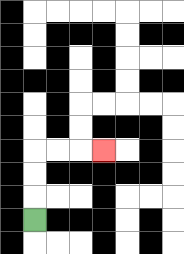{'start': '[1, 9]', 'end': '[4, 6]', 'path_directions': 'U,U,U,R,R,R', 'path_coordinates': '[[1, 9], [1, 8], [1, 7], [1, 6], [2, 6], [3, 6], [4, 6]]'}